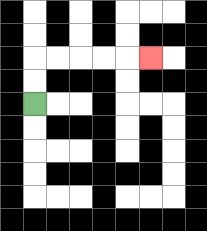{'start': '[1, 4]', 'end': '[6, 2]', 'path_directions': 'U,U,R,R,R,R,R', 'path_coordinates': '[[1, 4], [1, 3], [1, 2], [2, 2], [3, 2], [4, 2], [5, 2], [6, 2]]'}